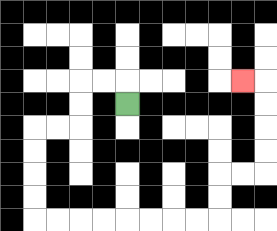{'start': '[5, 4]', 'end': '[10, 3]', 'path_directions': 'U,L,L,D,D,L,L,D,D,D,D,R,R,R,R,R,R,R,R,U,U,R,R,U,U,U,U,L', 'path_coordinates': '[[5, 4], [5, 3], [4, 3], [3, 3], [3, 4], [3, 5], [2, 5], [1, 5], [1, 6], [1, 7], [1, 8], [1, 9], [2, 9], [3, 9], [4, 9], [5, 9], [6, 9], [7, 9], [8, 9], [9, 9], [9, 8], [9, 7], [10, 7], [11, 7], [11, 6], [11, 5], [11, 4], [11, 3], [10, 3]]'}